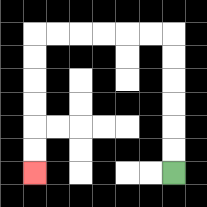{'start': '[7, 7]', 'end': '[1, 7]', 'path_directions': 'U,U,U,U,U,U,L,L,L,L,L,L,D,D,D,D,D,D', 'path_coordinates': '[[7, 7], [7, 6], [7, 5], [7, 4], [7, 3], [7, 2], [7, 1], [6, 1], [5, 1], [4, 1], [3, 1], [2, 1], [1, 1], [1, 2], [1, 3], [1, 4], [1, 5], [1, 6], [1, 7]]'}